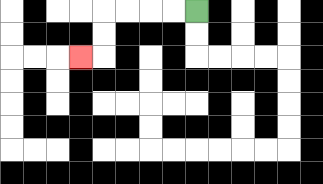{'start': '[8, 0]', 'end': '[3, 2]', 'path_directions': 'L,L,L,L,D,D,L', 'path_coordinates': '[[8, 0], [7, 0], [6, 0], [5, 0], [4, 0], [4, 1], [4, 2], [3, 2]]'}